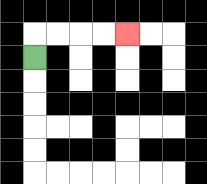{'start': '[1, 2]', 'end': '[5, 1]', 'path_directions': 'U,R,R,R,R', 'path_coordinates': '[[1, 2], [1, 1], [2, 1], [3, 1], [4, 1], [5, 1]]'}